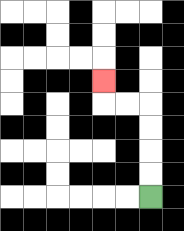{'start': '[6, 8]', 'end': '[4, 3]', 'path_directions': 'U,U,U,U,L,L,U', 'path_coordinates': '[[6, 8], [6, 7], [6, 6], [6, 5], [6, 4], [5, 4], [4, 4], [4, 3]]'}